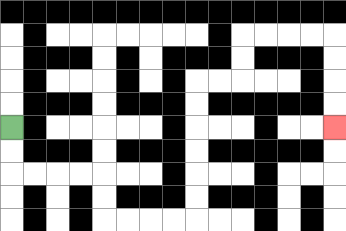{'start': '[0, 5]', 'end': '[14, 5]', 'path_directions': 'D,D,R,R,R,R,D,D,R,R,R,R,U,U,U,U,U,U,R,R,U,U,R,R,R,R,D,D,D,D', 'path_coordinates': '[[0, 5], [0, 6], [0, 7], [1, 7], [2, 7], [3, 7], [4, 7], [4, 8], [4, 9], [5, 9], [6, 9], [7, 9], [8, 9], [8, 8], [8, 7], [8, 6], [8, 5], [8, 4], [8, 3], [9, 3], [10, 3], [10, 2], [10, 1], [11, 1], [12, 1], [13, 1], [14, 1], [14, 2], [14, 3], [14, 4], [14, 5]]'}